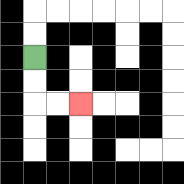{'start': '[1, 2]', 'end': '[3, 4]', 'path_directions': 'D,D,R,R', 'path_coordinates': '[[1, 2], [1, 3], [1, 4], [2, 4], [3, 4]]'}